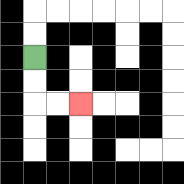{'start': '[1, 2]', 'end': '[3, 4]', 'path_directions': 'D,D,R,R', 'path_coordinates': '[[1, 2], [1, 3], [1, 4], [2, 4], [3, 4]]'}